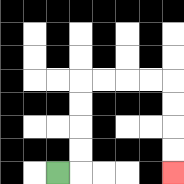{'start': '[2, 7]', 'end': '[7, 7]', 'path_directions': 'R,U,U,U,U,R,R,R,R,D,D,D,D', 'path_coordinates': '[[2, 7], [3, 7], [3, 6], [3, 5], [3, 4], [3, 3], [4, 3], [5, 3], [6, 3], [7, 3], [7, 4], [7, 5], [7, 6], [7, 7]]'}